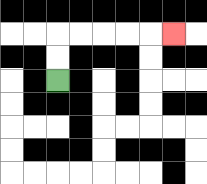{'start': '[2, 3]', 'end': '[7, 1]', 'path_directions': 'U,U,R,R,R,R,R', 'path_coordinates': '[[2, 3], [2, 2], [2, 1], [3, 1], [4, 1], [5, 1], [6, 1], [7, 1]]'}